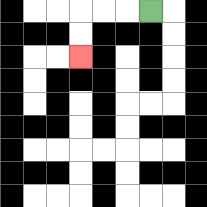{'start': '[6, 0]', 'end': '[3, 2]', 'path_directions': 'L,L,L,D,D', 'path_coordinates': '[[6, 0], [5, 0], [4, 0], [3, 0], [3, 1], [3, 2]]'}